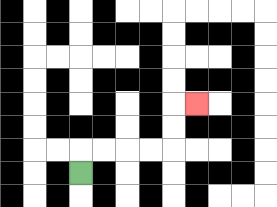{'start': '[3, 7]', 'end': '[8, 4]', 'path_directions': 'U,R,R,R,R,U,U,R', 'path_coordinates': '[[3, 7], [3, 6], [4, 6], [5, 6], [6, 6], [7, 6], [7, 5], [7, 4], [8, 4]]'}